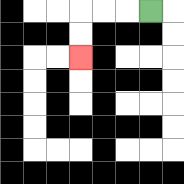{'start': '[6, 0]', 'end': '[3, 2]', 'path_directions': 'L,L,L,D,D', 'path_coordinates': '[[6, 0], [5, 0], [4, 0], [3, 0], [3, 1], [3, 2]]'}